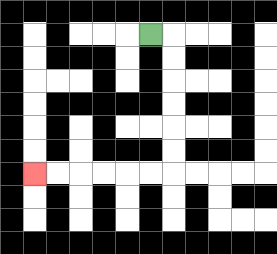{'start': '[6, 1]', 'end': '[1, 7]', 'path_directions': 'R,D,D,D,D,D,D,L,L,L,L,L,L', 'path_coordinates': '[[6, 1], [7, 1], [7, 2], [7, 3], [7, 4], [7, 5], [7, 6], [7, 7], [6, 7], [5, 7], [4, 7], [3, 7], [2, 7], [1, 7]]'}